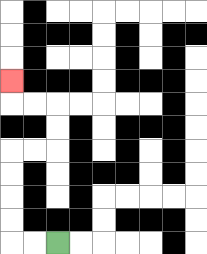{'start': '[2, 10]', 'end': '[0, 3]', 'path_directions': 'L,L,U,U,U,U,R,R,U,U,L,L,U', 'path_coordinates': '[[2, 10], [1, 10], [0, 10], [0, 9], [0, 8], [0, 7], [0, 6], [1, 6], [2, 6], [2, 5], [2, 4], [1, 4], [0, 4], [0, 3]]'}